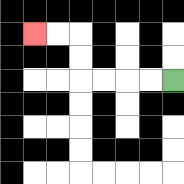{'start': '[7, 3]', 'end': '[1, 1]', 'path_directions': 'L,L,L,L,U,U,L,L', 'path_coordinates': '[[7, 3], [6, 3], [5, 3], [4, 3], [3, 3], [3, 2], [3, 1], [2, 1], [1, 1]]'}